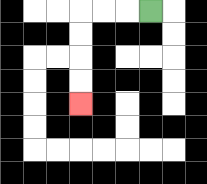{'start': '[6, 0]', 'end': '[3, 4]', 'path_directions': 'L,L,L,D,D,D,D', 'path_coordinates': '[[6, 0], [5, 0], [4, 0], [3, 0], [3, 1], [3, 2], [3, 3], [3, 4]]'}